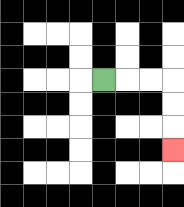{'start': '[4, 3]', 'end': '[7, 6]', 'path_directions': 'R,R,R,D,D,D', 'path_coordinates': '[[4, 3], [5, 3], [6, 3], [7, 3], [7, 4], [7, 5], [7, 6]]'}